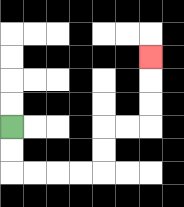{'start': '[0, 5]', 'end': '[6, 2]', 'path_directions': 'D,D,R,R,R,R,U,U,R,R,U,U,U', 'path_coordinates': '[[0, 5], [0, 6], [0, 7], [1, 7], [2, 7], [3, 7], [4, 7], [4, 6], [4, 5], [5, 5], [6, 5], [6, 4], [6, 3], [6, 2]]'}